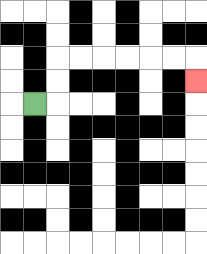{'start': '[1, 4]', 'end': '[8, 3]', 'path_directions': 'R,U,U,R,R,R,R,R,R,D', 'path_coordinates': '[[1, 4], [2, 4], [2, 3], [2, 2], [3, 2], [4, 2], [5, 2], [6, 2], [7, 2], [8, 2], [8, 3]]'}